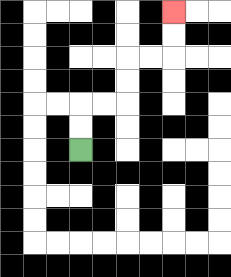{'start': '[3, 6]', 'end': '[7, 0]', 'path_directions': 'U,U,R,R,U,U,R,R,U,U', 'path_coordinates': '[[3, 6], [3, 5], [3, 4], [4, 4], [5, 4], [5, 3], [5, 2], [6, 2], [7, 2], [7, 1], [7, 0]]'}